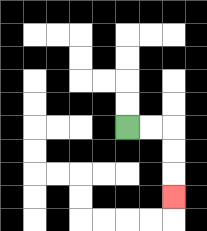{'start': '[5, 5]', 'end': '[7, 8]', 'path_directions': 'R,R,D,D,D', 'path_coordinates': '[[5, 5], [6, 5], [7, 5], [7, 6], [7, 7], [7, 8]]'}